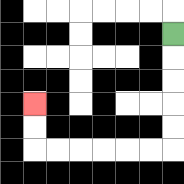{'start': '[7, 1]', 'end': '[1, 4]', 'path_directions': 'D,D,D,D,D,L,L,L,L,L,L,U,U', 'path_coordinates': '[[7, 1], [7, 2], [7, 3], [7, 4], [7, 5], [7, 6], [6, 6], [5, 6], [4, 6], [3, 6], [2, 6], [1, 6], [1, 5], [1, 4]]'}